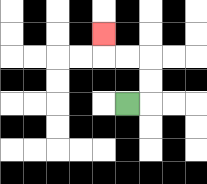{'start': '[5, 4]', 'end': '[4, 1]', 'path_directions': 'R,U,U,L,L,U', 'path_coordinates': '[[5, 4], [6, 4], [6, 3], [6, 2], [5, 2], [4, 2], [4, 1]]'}